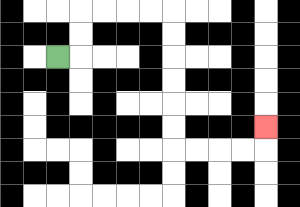{'start': '[2, 2]', 'end': '[11, 5]', 'path_directions': 'R,U,U,R,R,R,R,D,D,D,D,D,D,R,R,R,R,U', 'path_coordinates': '[[2, 2], [3, 2], [3, 1], [3, 0], [4, 0], [5, 0], [6, 0], [7, 0], [7, 1], [7, 2], [7, 3], [7, 4], [7, 5], [7, 6], [8, 6], [9, 6], [10, 6], [11, 6], [11, 5]]'}